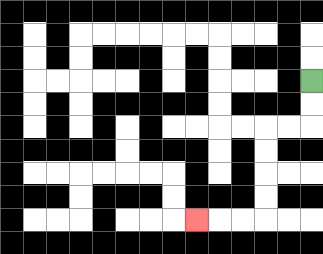{'start': '[13, 3]', 'end': '[8, 9]', 'path_directions': 'D,D,L,L,D,D,D,D,L,L,L', 'path_coordinates': '[[13, 3], [13, 4], [13, 5], [12, 5], [11, 5], [11, 6], [11, 7], [11, 8], [11, 9], [10, 9], [9, 9], [8, 9]]'}